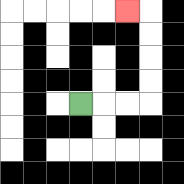{'start': '[3, 4]', 'end': '[5, 0]', 'path_directions': 'R,R,R,U,U,U,U,L', 'path_coordinates': '[[3, 4], [4, 4], [5, 4], [6, 4], [6, 3], [6, 2], [6, 1], [6, 0], [5, 0]]'}